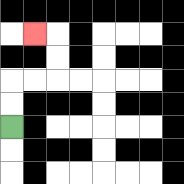{'start': '[0, 5]', 'end': '[1, 1]', 'path_directions': 'U,U,R,R,U,U,L', 'path_coordinates': '[[0, 5], [0, 4], [0, 3], [1, 3], [2, 3], [2, 2], [2, 1], [1, 1]]'}